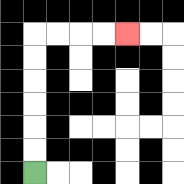{'start': '[1, 7]', 'end': '[5, 1]', 'path_directions': 'U,U,U,U,U,U,R,R,R,R', 'path_coordinates': '[[1, 7], [1, 6], [1, 5], [1, 4], [1, 3], [1, 2], [1, 1], [2, 1], [3, 1], [4, 1], [5, 1]]'}